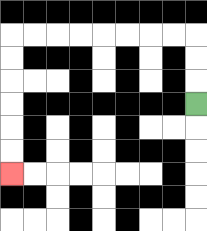{'start': '[8, 4]', 'end': '[0, 7]', 'path_directions': 'U,U,U,L,L,L,L,L,L,L,L,D,D,D,D,D,D', 'path_coordinates': '[[8, 4], [8, 3], [8, 2], [8, 1], [7, 1], [6, 1], [5, 1], [4, 1], [3, 1], [2, 1], [1, 1], [0, 1], [0, 2], [0, 3], [0, 4], [0, 5], [0, 6], [0, 7]]'}